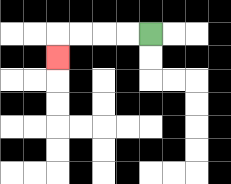{'start': '[6, 1]', 'end': '[2, 2]', 'path_directions': 'L,L,L,L,D', 'path_coordinates': '[[6, 1], [5, 1], [4, 1], [3, 1], [2, 1], [2, 2]]'}